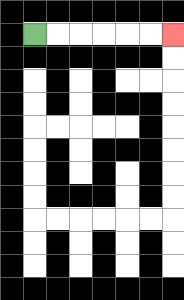{'start': '[1, 1]', 'end': '[7, 1]', 'path_directions': 'R,R,R,R,R,R', 'path_coordinates': '[[1, 1], [2, 1], [3, 1], [4, 1], [5, 1], [6, 1], [7, 1]]'}